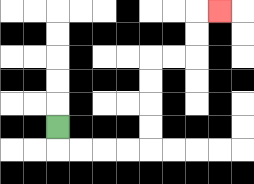{'start': '[2, 5]', 'end': '[9, 0]', 'path_directions': 'D,R,R,R,R,U,U,U,U,R,R,U,U,R', 'path_coordinates': '[[2, 5], [2, 6], [3, 6], [4, 6], [5, 6], [6, 6], [6, 5], [6, 4], [6, 3], [6, 2], [7, 2], [8, 2], [8, 1], [8, 0], [9, 0]]'}